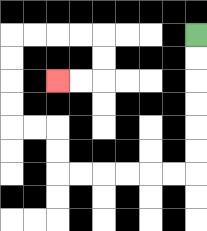{'start': '[8, 1]', 'end': '[2, 3]', 'path_directions': 'D,D,D,D,D,D,L,L,L,L,L,L,U,U,L,L,U,U,U,U,R,R,R,R,D,D,L,L', 'path_coordinates': '[[8, 1], [8, 2], [8, 3], [8, 4], [8, 5], [8, 6], [8, 7], [7, 7], [6, 7], [5, 7], [4, 7], [3, 7], [2, 7], [2, 6], [2, 5], [1, 5], [0, 5], [0, 4], [0, 3], [0, 2], [0, 1], [1, 1], [2, 1], [3, 1], [4, 1], [4, 2], [4, 3], [3, 3], [2, 3]]'}